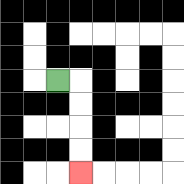{'start': '[2, 3]', 'end': '[3, 7]', 'path_directions': 'R,D,D,D,D', 'path_coordinates': '[[2, 3], [3, 3], [3, 4], [3, 5], [3, 6], [3, 7]]'}